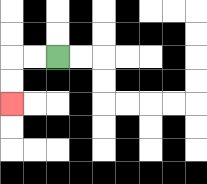{'start': '[2, 2]', 'end': '[0, 4]', 'path_directions': 'L,L,D,D', 'path_coordinates': '[[2, 2], [1, 2], [0, 2], [0, 3], [0, 4]]'}